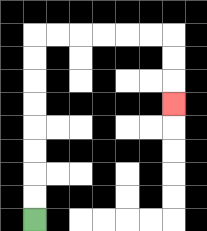{'start': '[1, 9]', 'end': '[7, 4]', 'path_directions': 'U,U,U,U,U,U,U,U,R,R,R,R,R,R,D,D,D', 'path_coordinates': '[[1, 9], [1, 8], [1, 7], [1, 6], [1, 5], [1, 4], [1, 3], [1, 2], [1, 1], [2, 1], [3, 1], [4, 1], [5, 1], [6, 1], [7, 1], [7, 2], [7, 3], [7, 4]]'}